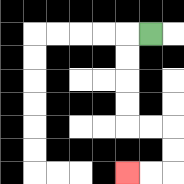{'start': '[6, 1]', 'end': '[5, 7]', 'path_directions': 'L,D,D,D,D,R,R,D,D,L,L', 'path_coordinates': '[[6, 1], [5, 1], [5, 2], [5, 3], [5, 4], [5, 5], [6, 5], [7, 5], [7, 6], [7, 7], [6, 7], [5, 7]]'}